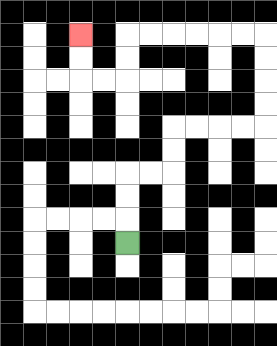{'start': '[5, 10]', 'end': '[3, 1]', 'path_directions': 'U,U,U,R,R,U,U,R,R,R,R,U,U,U,U,L,L,L,L,L,L,D,D,L,L,U,U', 'path_coordinates': '[[5, 10], [5, 9], [5, 8], [5, 7], [6, 7], [7, 7], [7, 6], [7, 5], [8, 5], [9, 5], [10, 5], [11, 5], [11, 4], [11, 3], [11, 2], [11, 1], [10, 1], [9, 1], [8, 1], [7, 1], [6, 1], [5, 1], [5, 2], [5, 3], [4, 3], [3, 3], [3, 2], [3, 1]]'}